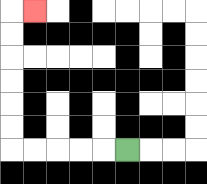{'start': '[5, 6]', 'end': '[1, 0]', 'path_directions': 'L,L,L,L,L,U,U,U,U,U,U,R', 'path_coordinates': '[[5, 6], [4, 6], [3, 6], [2, 6], [1, 6], [0, 6], [0, 5], [0, 4], [0, 3], [0, 2], [0, 1], [0, 0], [1, 0]]'}